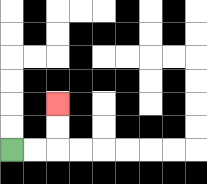{'start': '[0, 6]', 'end': '[2, 4]', 'path_directions': 'R,R,U,U', 'path_coordinates': '[[0, 6], [1, 6], [2, 6], [2, 5], [2, 4]]'}